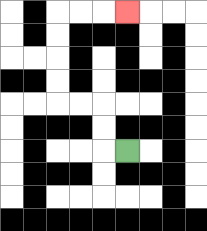{'start': '[5, 6]', 'end': '[5, 0]', 'path_directions': 'L,U,U,L,L,U,U,U,U,R,R,R', 'path_coordinates': '[[5, 6], [4, 6], [4, 5], [4, 4], [3, 4], [2, 4], [2, 3], [2, 2], [2, 1], [2, 0], [3, 0], [4, 0], [5, 0]]'}